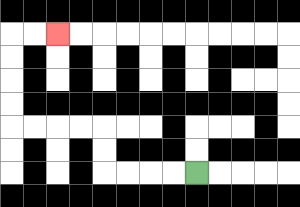{'start': '[8, 7]', 'end': '[2, 1]', 'path_directions': 'L,L,L,L,U,U,L,L,L,L,U,U,U,U,R,R', 'path_coordinates': '[[8, 7], [7, 7], [6, 7], [5, 7], [4, 7], [4, 6], [4, 5], [3, 5], [2, 5], [1, 5], [0, 5], [0, 4], [0, 3], [0, 2], [0, 1], [1, 1], [2, 1]]'}